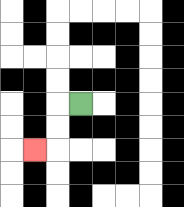{'start': '[3, 4]', 'end': '[1, 6]', 'path_directions': 'L,D,D,L', 'path_coordinates': '[[3, 4], [2, 4], [2, 5], [2, 6], [1, 6]]'}